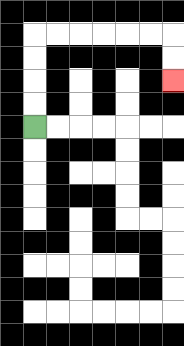{'start': '[1, 5]', 'end': '[7, 3]', 'path_directions': 'U,U,U,U,R,R,R,R,R,R,D,D', 'path_coordinates': '[[1, 5], [1, 4], [1, 3], [1, 2], [1, 1], [2, 1], [3, 1], [4, 1], [5, 1], [6, 1], [7, 1], [7, 2], [7, 3]]'}